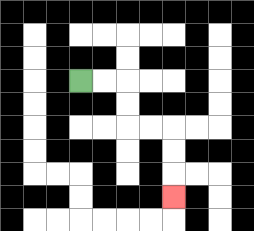{'start': '[3, 3]', 'end': '[7, 8]', 'path_directions': 'R,R,D,D,R,R,D,D,D', 'path_coordinates': '[[3, 3], [4, 3], [5, 3], [5, 4], [5, 5], [6, 5], [7, 5], [7, 6], [7, 7], [7, 8]]'}